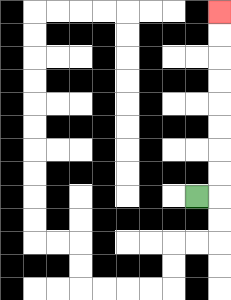{'start': '[8, 8]', 'end': '[9, 0]', 'path_directions': 'R,U,U,U,U,U,U,U,U', 'path_coordinates': '[[8, 8], [9, 8], [9, 7], [9, 6], [9, 5], [9, 4], [9, 3], [9, 2], [9, 1], [9, 0]]'}